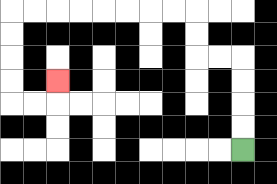{'start': '[10, 6]', 'end': '[2, 3]', 'path_directions': 'U,U,U,U,L,L,U,U,L,L,L,L,L,L,L,L,D,D,D,D,R,R,U', 'path_coordinates': '[[10, 6], [10, 5], [10, 4], [10, 3], [10, 2], [9, 2], [8, 2], [8, 1], [8, 0], [7, 0], [6, 0], [5, 0], [4, 0], [3, 0], [2, 0], [1, 0], [0, 0], [0, 1], [0, 2], [0, 3], [0, 4], [1, 4], [2, 4], [2, 3]]'}